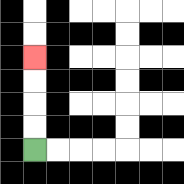{'start': '[1, 6]', 'end': '[1, 2]', 'path_directions': 'U,U,U,U', 'path_coordinates': '[[1, 6], [1, 5], [1, 4], [1, 3], [1, 2]]'}